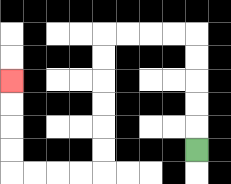{'start': '[8, 6]', 'end': '[0, 3]', 'path_directions': 'U,U,U,U,U,L,L,L,L,D,D,D,D,D,D,L,L,L,L,U,U,U,U', 'path_coordinates': '[[8, 6], [8, 5], [8, 4], [8, 3], [8, 2], [8, 1], [7, 1], [6, 1], [5, 1], [4, 1], [4, 2], [4, 3], [4, 4], [4, 5], [4, 6], [4, 7], [3, 7], [2, 7], [1, 7], [0, 7], [0, 6], [0, 5], [0, 4], [0, 3]]'}